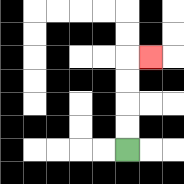{'start': '[5, 6]', 'end': '[6, 2]', 'path_directions': 'U,U,U,U,R', 'path_coordinates': '[[5, 6], [5, 5], [5, 4], [5, 3], [5, 2], [6, 2]]'}